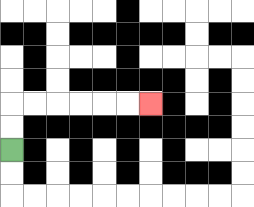{'start': '[0, 6]', 'end': '[6, 4]', 'path_directions': 'U,U,R,R,R,R,R,R', 'path_coordinates': '[[0, 6], [0, 5], [0, 4], [1, 4], [2, 4], [3, 4], [4, 4], [5, 4], [6, 4]]'}